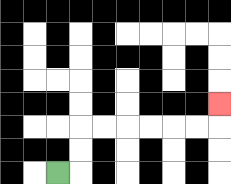{'start': '[2, 7]', 'end': '[9, 4]', 'path_directions': 'R,U,U,R,R,R,R,R,R,U', 'path_coordinates': '[[2, 7], [3, 7], [3, 6], [3, 5], [4, 5], [5, 5], [6, 5], [7, 5], [8, 5], [9, 5], [9, 4]]'}